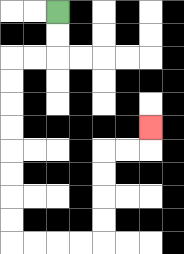{'start': '[2, 0]', 'end': '[6, 5]', 'path_directions': 'D,D,L,L,D,D,D,D,D,D,D,D,R,R,R,R,U,U,U,U,R,R,U', 'path_coordinates': '[[2, 0], [2, 1], [2, 2], [1, 2], [0, 2], [0, 3], [0, 4], [0, 5], [0, 6], [0, 7], [0, 8], [0, 9], [0, 10], [1, 10], [2, 10], [3, 10], [4, 10], [4, 9], [4, 8], [4, 7], [4, 6], [5, 6], [6, 6], [6, 5]]'}